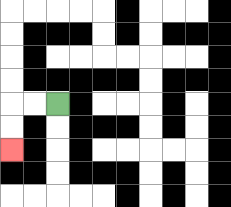{'start': '[2, 4]', 'end': '[0, 6]', 'path_directions': 'L,L,D,D', 'path_coordinates': '[[2, 4], [1, 4], [0, 4], [0, 5], [0, 6]]'}